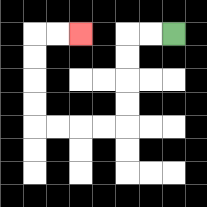{'start': '[7, 1]', 'end': '[3, 1]', 'path_directions': 'L,L,D,D,D,D,L,L,L,L,U,U,U,U,R,R', 'path_coordinates': '[[7, 1], [6, 1], [5, 1], [5, 2], [5, 3], [5, 4], [5, 5], [4, 5], [3, 5], [2, 5], [1, 5], [1, 4], [1, 3], [1, 2], [1, 1], [2, 1], [3, 1]]'}